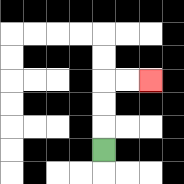{'start': '[4, 6]', 'end': '[6, 3]', 'path_directions': 'U,U,U,R,R', 'path_coordinates': '[[4, 6], [4, 5], [4, 4], [4, 3], [5, 3], [6, 3]]'}